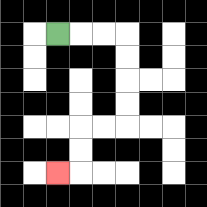{'start': '[2, 1]', 'end': '[2, 7]', 'path_directions': 'R,R,R,D,D,D,D,L,L,D,D,L', 'path_coordinates': '[[2, 1], [3, 1], [4, 1], [5, 1], [5, 2], [5, 3], [5, 4], [5, 5], [4, 5], [3, 5], [3, 6], [3, 7], [2, 7]]'}